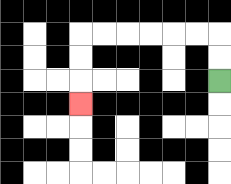{'start': '[9, 3]', 'end': '[3, 4]', 'path_directions': 'U,U,L,L,L,L,L,L,D,D,D', 'path_coordinates': '[[9, 3], [9, 2], [9, 1], [8, 1], [7, 1], [6, 1], [5, 1], [4, 1], [3, 1], [3, 2], [3, 3], [3, 4]]'}